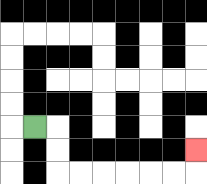{'start': '[1, 5]', 'end': '[8, 6]', 'path_directions': 'R,D,D,R,R,R,R,R,R,U', 'path_coordinates': '[[1, 5], [2, 5], [2, 6], [2, 7], [3, 7], [4, 7], [5, 7], [6, 7], [7, 7], [8, 7], [8, 6]]'}